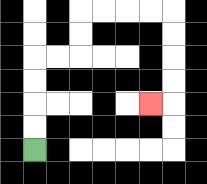{'start': '[1, 6]', 'end': '[6, 4]', 'path_directions': 'U,U,U,U,R,R,U,U,R,R,R,R,D,D,D,D,L', 'path_coordinates': '[[1, 6], [1, 5], [1, 4], [1, 3], [1, 2], [2, 2], [3, 2], [3, 1], [3, 0], [4, 0], [5, 0], [6, 0], [7, 0], [7, 1], [7, 2], [7, 3], [7, 4], [6, 4]]'}